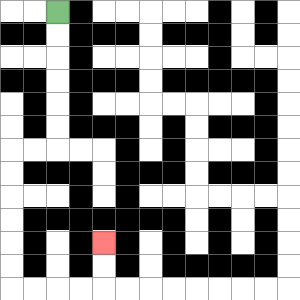{'start': '[2, 0]', 'end': '[4, 10]', 'path_directions': 'D,D,D,D,D,D,L,L,D,D,D,D,D,D,R,R,R,R,U,U', 'path_coordinates': '[[2, 0], [2, 1], [2, 2], [2, 3], [2, 4], [2, 5], [2, 6], [1, 6], [0, 6], [0, 7], [0, 8], [0, 9], [0, 10], [0, 11], [0, 12], [1, 12], [2, 12], [3, 12], [4, 12], [4, 11], [4, 10]]'}